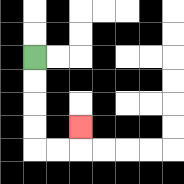{'start': '[1, 2]', 'end': '[3, 5]', 'path_directions': 'D,D,D,D,R,R,U', 'path_coordinates': '[[1, 2], [1, 3], [1, 4], [1, 5], [1, 6], [2, 6], [3, 6], [3, 5]]'}